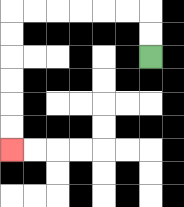{'start': '[6, 2]', 'end': '[0, 6]', 'path_directions': 'U,U,L,L,L,L,L,L,D,D,D,D,D,D', 'path_coordinates': '[[6, 2], [6, 1], [6, 0], [5, 0], [4, 0], [3, 0], [2, 0], [1, 0], [0, 0], [0, 1], [0, 2], [0, 3], [0, 4], [0, 5], [0, 6]]'}